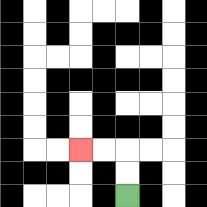{'start': '[5, 8]', 'end': '[3, 6]', 'path_directions': 'U,U,L,L', 'path_coordinates': '[[5, 8], [5, 7], [5, 6], [4, 6], [3, 6]]'}